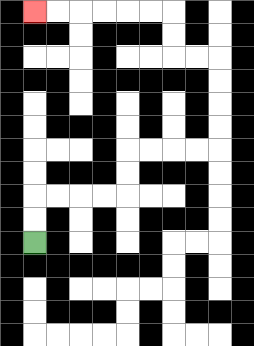{'start': '[1, 10]', 'end': '[1, 0]', 'path_directions': 'U,U,R,R,R,R,U,U,R,R,R,R,U,U,U,U,L,L,U,U,L,L,L,L,L,L', 'path_coordinates': '[[1, 10], [1, 9], [1, 8], [2, 8], [3, 8], [4, 8], [5, 8], [5, 7], [5, 6], [6, 6], [7, 6], [8, 6], [9, 6], [9, 5], [9, 4], [9, 3], [9, 2], [8, 2], [7, 2], [7, 1], [7, 0], [6, 0], [5, 0], [4, 0], [3, 0], [2, 0], [1, 0]]'}